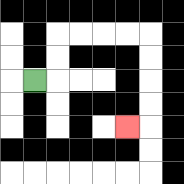{'start': '[1, 3]', 'end': '[5, 5]', 'path_directions': 'R,U,U,R,R,R,R,D,D,D,D,L', 'path_coordinates': '[[1, 3], [2, 3], [2, 2], [2, 1], [3, 1], [4, 1], [5, 1], [6, 1], [6, 2], [6, 3], [6, 4], [6, 5], [5, 5]]'}